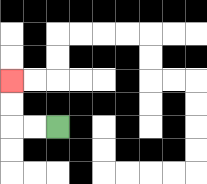{'start': '[2, 5]', 'end': '[0, 3]', 'path_directions': 'L,L,U,U', 'path_coordinates': '[[2, 5], [1, 5], [0, 5], [0, 4], [0, 3]]'}